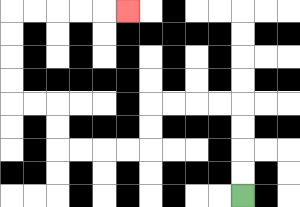{'start': '[10, 8]', 'end': '[5, 0]', 'path_directions': 'U,U,U,U,L,L,L,L,D,D,L,L,L,L,U,U,L,L,U,U,U,U,R,R,R,R,R', 'path_coordinates': '[[10, 8], [10, 7], [10, 6], [10, 5], [10, 4], [9, 4], [8, 4], [7, 4], [6, 4], [6, 5], [6, 6], [5, 6], [4, 6], [3, 6], [2, 6], [2, 5], [2, 4], [1, 4], [0, 4], [0, 3], [0, 2], [0, 1], [0, 0], [1, 0], [2, 0], [3, 0], [4, 0], [5, 0]]'}